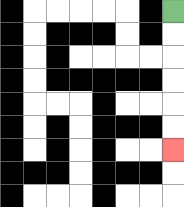{'start': '[7, 0]', 'end': '[7, 6]', 'path_directions': 'D,D,D,D,D,D', 'path_coordinates': '[[7, 0], [7, 1], [7, 2], [7, 3], [7, 4], [7, 5], [7, 6]]'}